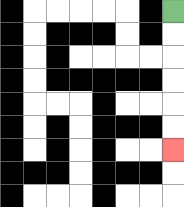{'start': '[7, 0]', 'end': '[7, 6]', 'path_directions': 'D,D,D,D,D,D', 'path_coordinates': '[[7, 0], [7, 1], [7, 2], [7, 3], [7, 4], [7, 5], [7, 6]]'}